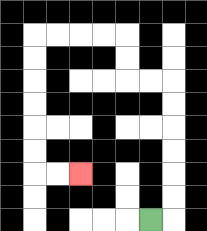{'start': '[6, 9]', 'end': '[3, 7]', 'path_directions': 'R,U,U,U,U,U,U,L,L,U,U,L,L,L,L,D,D,D,D,D,D,R,R', 'path_coordinates': '[[6, 9], [7, 9], [7, 8], [7, 7], [7, 6], [7, 5], [7, 4], [7, 3], [6, 3], [5, 3], [5, 2], [5, 1], [4, 1], [3, 1], [2, 1], [1, 1], [1, 2], [1, 3], [1, 4], [1, 5], [1, 6], [1, 7], [2, 7], [3, 7]]'}